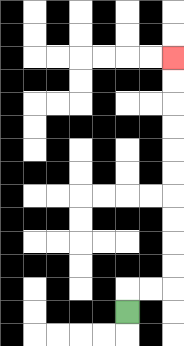{'start': '[5, 13]', 'end': '[7, 2]', 'path_directions': 'U,R,R,U,U,U,U,U,U,U,U,U,U', 'path_coordinates': '[[5, 13], [5, 12], [6, 12], [7, 12], [7, 11], [7, 10], [7, 9], [7, 8], [7, 7], [7, 6], [7, 5], [7, 4], [7, 3], [7, 2]]'}